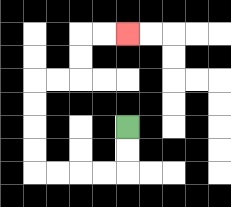{'start': '[5, 5]', 'end': '[5, 1]', 'path_directions': 'D,D,L,L,L,L,U,U,U,U,R,R,U,U,R,R', 'path_coordinates': '[[5, 5], [5, 6], [5, 7], [4, 7], [3, 7], [2, 7], [1, 7], [1, 6], [1, 5], [1, 4], [1, 3], [2, 3], [3, 3], [3, 2], [3, 1], [4, 1], [5, 1]]'}